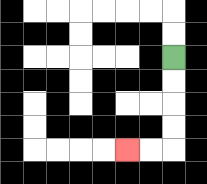{'start': '[7, 2]', 'end': '[5, 6]', 'path_directions': 'D,D,D,D,L,L', 'path_coordinates': '[[7, 2], [7, 3], [7, 4], [7, 5], [7, 6], [6, 6], [5, 6]]'}